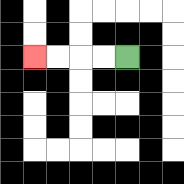{'start': '[5, 2]', 'end': '[1, 2]', 'path_directions': 'L,L,L,L', 'path_coordinates': '[[5, 2], [4, 2], [3, 2], [2, 2], [1, 2]]'}